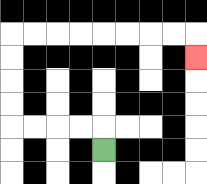{'start': '[4, 6]', 'end': '[8, 2]', 'path_directions': 'U,L,L,L,L,U,U,U,U,R,R,R,R,R,R,R,R,D', 'path_coordinates': '[[4, 6], [4, 5], [3, 5], [2, 5], [1, 5], [0, 5], [0, 4], [0, 3], [0, 2], [0, 1], [1, 1], [2, 1], [3, 1], [4, 1], [5, 1], [6, 1], [7, 1], [8, 1], [8, 2]]'}